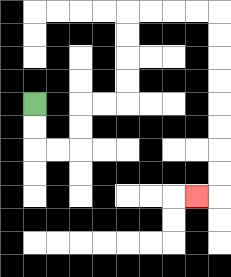{'start': '[1, 4]', 'end': '[8, 8]', 'path_directions': 'D,D,R,R,U,U,R,R,U,U,U,U,R,R,R,R,D,D,D,D,D,D,D,D,L', 'path_coordinates': '[[1, 4], [1, 5], [1, 6], [2, 6], [3, 6], [3, 5], [3, 4], [4, 4], [5, 4], [5, 3], [5, 2], [5, 1], [5, 0], [6, 0], [7, 0], [8, 0], [9, 0], [9, 1], [9, 2], [9, 3], [9, 4], [9, 5], [9, 6], [9, 7], [9, 8], [8, 8]]'}